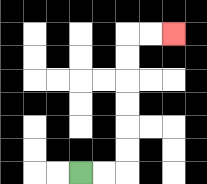{'start': '[3, 7]', 'end': '[7, 1]', 'path_directions': 'R,R,U,U,U,U,U,U,R,R', 'path_coordinates': '[[3, 7], [4, 7], [5, 7], [5, 6], [5, 5], [5, 4], [5, 3], [5, 2], [5, 1], [6, 1], [7, 1]]'}